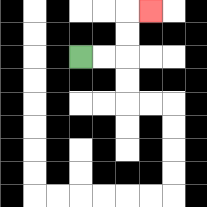{'start': '[3, 2]', 'end': '[6, 0]', 'path_directions': 'R,R,U,U,R', 'path_coordinates': '[[3, 2], [4, 2], [5, 2], [5, 1], [5, 0], [6, 0]]'}